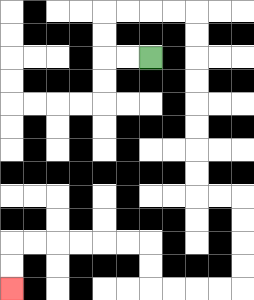{'start': '[6, 2]', 'end': '[0, 12]', 'path_directions': 'L,L,U,U,R,R,R,R,D,D,D,D,D,D,D,D,R,R,D,D,D,D,L,L,L,L,U,U,L,L,L,L,L,L,D,D', 'path_coordinates': '[[6, 2], [5, 2], [4, 2], [4, 1], [4, 0], [5, 0], [6, 0], [7, 0], [8, 0], [8, 1], [8, 2], [8, 3], [8, 4], [8, 5], [8, 6], [8, 7], [8, 8], [9, 8], [10, 8], [10, 9], [10, 10], [10, 11], [10, 12], [9, 12], [8, 12], [7, 12], [6, 12], [6, 11], [6, 10], [5, 10], [4, 10], [3, 10], [2, 10], [1, 10], [0, 10], [0, 11], [0, 12]]'}